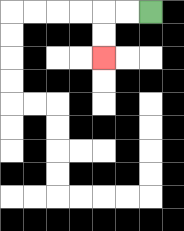{'start': '[6, 0]', 'end': '[4, 2]', 'path_directions': 'L,L,D,D', 'path_coordinates': '[[6, 0], [5, 0], [4, 0], [4, 1], [4, 2]]'}